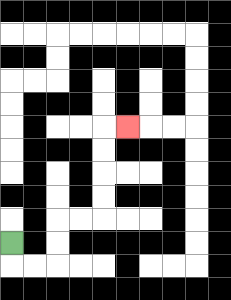{'start': '[0, 10]', 'end': '[5, 5]', 'path_directions': 'D,R,R,U,U,R,R,U,U,U,U,R', 'path_coordinates': '[[0, 10], [0, 11], [1, 11], [2, 11], [2, 10], [2, 9], [3, 9], [4, 9], [4, 8], [4, 7], [4, 6], [4, 5], [5, 5]]'}